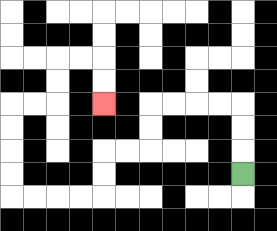{'start': '[10, 7]', 'end': '[4, 4]', 'path_directions': 'U,U,U,L,L,L,L,D,D,L,L,D,D,L,L,L,L,U,U,U,U,R,R,U,U,R,R,D,D', 'path_coordinates': '[[10, 7], [10, 6], [10, 5], [10, 4], [9, 4], [8, 4], [7, 4], [6, 4], [6, 5], [6, 6], [5, 6], [4, 6], [4, 7], [4, 8], [3, 8], [2, 8], [1, 8], [0, 8], [0, 7], [0, 6], [0, 5], [0, 4], [1, 4], [2, 4], [2, 3], [2, 2], [3, 2], [4, 2], [4, 3], [4, 4]]'}